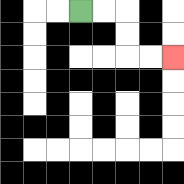{'start': '[3, 0]', 'end': '[7, 2]', 'path_directions': 'R,R,D,D,R,R', 'path_coordinates': '[[3, 0], [4, 0], [5, 0], [5, 1], [5, 2], [6, 2], [7, 2]]'}